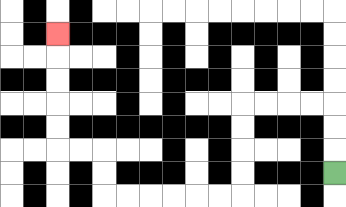{'start': '[14, 7]', 'end': '[2, 1]', 'path_directions': 'U,U,U,L,L,L,L,D,D,D,D,L,L,L,L,L,L,U,U,L,L,U,U,U,U,U', 'path_coordinates': '[[14, 7], [14, 6], [14, 5], [14, 4], [13, 4], [12, 4], [11, 4], [10, 4], [10, 5], [10, 6], [10, 7], [10, 8], [9, 8], [8, 8], [7, 8], [6, 8], [5, 8], [4, 8], [4, 7], [4, 6], [3, 6], [2, 6], [2, 5], [2, 4], [2, 3], [2, 2], [2, 1]]'}